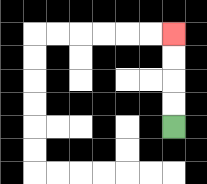{'start': '[7, 5]', 'end': '[7, 1]', 'path_directions': 'U,U,U,U', 'path_coordinates': '[[7, 5], [7, 4], [7, 3], [7, 2], [7, 1]]'}